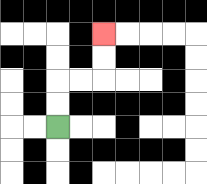{'start': '[2, 5]', 'end': '[4, 1]', 'path_directions': 'U,U,R,R,U,U', 'path_coordinates': '[[2, 5], [2, 4], [2, 3], [3, 3], [4, 3], [4, 2], [4, 1]]'}